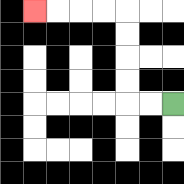{'start': '[7, 4]', 'end': '[1, 0]', 'path_directions': 'L,L,U,U,U,U,L,L,L,L', 'path_coordinates': '[[7, 4], [6, 4], [5, 4], [5, 3], [5, 2], [5, 1], [5, 0], [4, 0], [3, 0], [2, 0], [1, 0]]'}